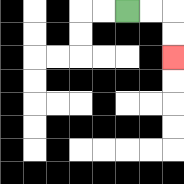{'start': '[5, 0]', 'end': '[7, 2]', 'path_directions': 'R,R,D,D', 'path_coordinates': '[[5, 0], [6, 0], [7, 0], [7, 1], [7, 2]]'}